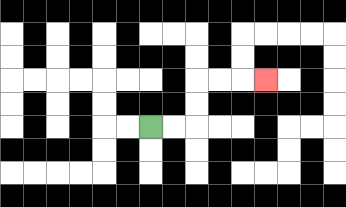{'start': '[6, 5]', 'end': '[11, 3]', 'path_directions': 'R,R,U,U,R,R,R', 'path_coordinates': '[[6, 5], [7, 5], [8, 5], [8, 4], [8, 3], [9, 3], [10, 3], [11, 3]]'}